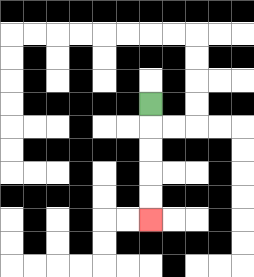{'start': '[6, 4]', 'end': '[6, 9]', 'path_directions': 'D,D,D,D,D', 'path_coordinates': '[[6, 4], [6, 5], [6, 6], [6, 7], [6, 8], [6, 9]]'}